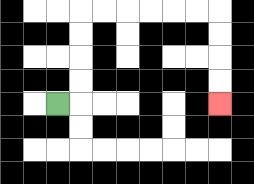{'start': '[2, 4]', 'end': '[9, 4]', 'path_directions': 'R,U,U,U,U,R,R,R,R,R,R,D,D,D,D', 'path_coordinates': '[[2, 4], [3, 4], [3, 3], [3, 2], [3, 1], [3, 0], [4, 0], [5, 0], [6, 0], [7, 0], [8, 0], [9, 0], [9, 1], [9, 2], [9, 3], [9, 4]]'}